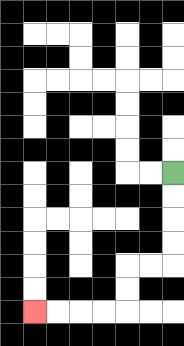{'start': '[7, 7]', 'end': '[1, 13]', 'path_directions': 'D,D,D,D,L,L,D,D,L,L,L,L', 'path_coordinates': '[[7, 7], [7, 8], [7, 9], [7, 10], [7, 11], [6, 11], [5, 11], [5, 12], [5, 13], [4, 13], [3, 13], [2, 13], [1, 13]]'}